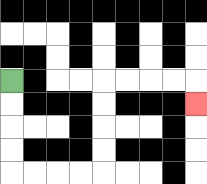{'start': '[0, 3]', 'end': '[8, 4]', 'path_directions': 'D,D,D,D,R,R,R,R,U,U,U,U,R,R,R,R,D', 'path_coordinates': '[[0, 3], [0, 4], [0, 5], [0, 6], [0, 7], [1, 7], [2, 7], [3, 7], [4, 7], [4, 6], [4, 5], [4, 4], [4, 3], [5, 3], [6, 3], [7, 3], [8, 3], [8, 4]]'}